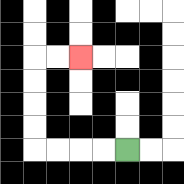{'start': '[5, 6]', 'end': '[3, 2]', 'path_directions': 'L,L,L,L,U,U,U,U,R,R', 'path_coordinates': '[[5, 6], [4, 6], [3, 6], [2, 6], [1, 6], [1, 5], [1, 4], [1, 3], [1, 2], [2, 2], [3, 2]]'}